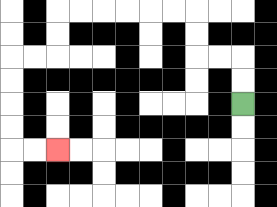{'start': '[10, 4]', 'end': '[2, 6]', 'path_directions': 'U,U,L,L,U,U,L,L,L,L,L,L,D,D,L,L,D,D,D,D,R,R', 'path_coordinates': '[[10, 4], [10, 3], [10, 2], [9, 2], [8, 2], [8, 1], [8, 0], [7, 0], [6, 0], [5, 0], [4, 0], [3, 0], [2, 0], [2, 1], [2, 2], [1, 2], [0, 2], [0, 3], [0, 4], [0, 5], [0, 6], [1, 6], [2, 6]]'}